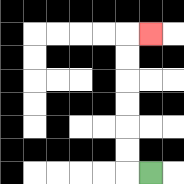{'start': '[6, 7]', 'end': '[6, 1]', 'path_directions': 'L,U,U,U,U,U,U,R', 'path_coordinates': '[[6, 7], [5, 7], [5, 6], [5, 5], [5, 4], [5, 3], [5, 2], [5, 1], [6, 1]]'}